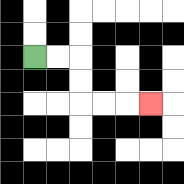{'start': '[1, 2]', 'end': '[6, 4]', 'path_directions': 'R,R,D,D,R,R,R', 'path_coordinates': '[[1, 2], [2, 2], [3, 2], [3, 3], [3, 4], [4, 4], [5, 4], [6, 4]]'}